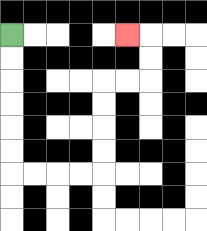{'start': '[0, 1]', 'end': '[5, 1]', 'path_directions': 'D,D,D,D,D,D,R,R,R,R,U,U,U,U,R,R,U,U,L', 'path_coordinates': '[[0, 1], [0, 2], [0, 3], [0, 4], [0, 5], [0, 6], [0, 7], [1, 7], [2, 7], [3, 7], [4, 7], [4, 6], [4, 5], [4, 4], [4, 3], [5, 3], [6, 3], [6, 2], [6, 1], [5, 1]]'}